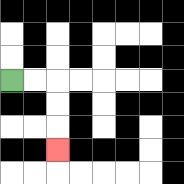{'start': '[0, 3]', 'end': '[2, 6]', 'path_directions': 'R,R,D,D,D', 'path_coordinates': '[[0, 3], [1, 3], [2, 3], [2, 4], [2, 5], [2, 6]]'}